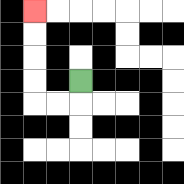{'start': '[3, 3]', 'end': '[1, 0]', 'path_directions': 'D,L,L,U,U,U,U', 'path_coordinates': '[[3, 3], [3, 4], [2, 4], [1, 4], [1, 3], [1, 2], [1, 1], [1, 0]]'}